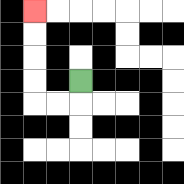{'start': '[3, 3]', 'end': '[1, 0]', 'path_directions': 'D,L,L,U,U,U,U', 'path_coordinates': '[[3, 3], [3, 4], [2, 4], [1, 4], [1, 3], [1, 2], [1, 1], [1, 0]]'}